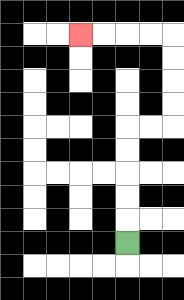{'start': '[5, 10]', 'end': '[3, 1]', 'path_directions': 'U,U,U,U,U,R,R,U,U,U,U,L,L,L,L', 'path_coordinates': '[[5, 10], [5, 9], [5, 8], [5, 7], [5, 6], [5, 5], [6, 5], [7, 5], [7, 4], [7, 3], [7, 2], [7, 1], [6, 1], [5, 1], [4, 1], [3, 1]]'}